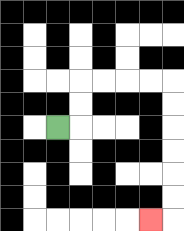{'start': '[2, 5]', 'end': '[6, 9]', 'path_directions': 'R,U,U,R,R,R,R,D,D,D,D,D,D,L', 'path_coordinates': '[[2, 5], [3, 5], [3, 4], [3, 3], [4, 3], [5, 3], [6, 3], [7, 3], [7, 4], [7, 5], [7, 6], [7, 7], [7, 8], [7, 9], [6, 9]]'}